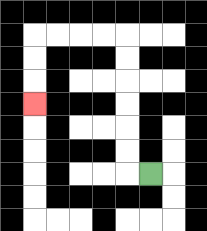{'start': '[6, 7]', 'end': '[1, 4]', 'path_directions': 'L,U,U,U,U,U,U,L,L,L,L,D,D,D', 'path_coordinates': '[[6, 7], [5, 7], [5, 6], [5, 5], [5, 4], [5, 3], [5, 2], [5, 1], [4, 1], [3, 1], [2, 1], [1, 1], [1, 2], [1, 3], [1, 4]]'}